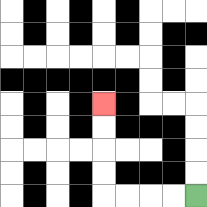{'start': '[8, 8]', 'end': '[4, 4]', 'path_directions': 'L,L,L,L,U,U,U,U', 'path_coordinates': '[[8, 8], [7, 8], [6, 8], [5, 8], [4, 8], [4, 7], [4, 6], [4, 5], [4, 4]]'}